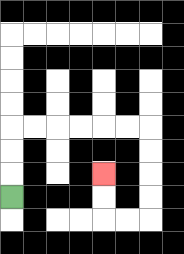{'start': '[0, 8]', 'end': '[4, 7]', 'path_directions': 'U,U,U,R,R,R,R,R,R,D,D,D,D,L,L,U,U', 'path_coordinates': '[[0, 8], [0, 7], [0, 6], [0, 5], [1, 5], [2, 5], [3, 5], [4, 5], [5, 5], [6, 5], [6, 6], [6, 7], [6, 8], [6, 9], [5, 9], [4, 9], [4, 8], [4, 7]]'}